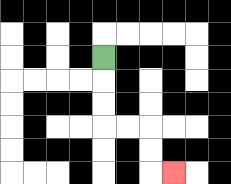{'start': '[4, 2]', 'end': '[7, 7]', 'path_directions': 'D,D,D,R,R,D,D,R', 'path_coordinates': '[[4, 2], [4, 3], [4, 4], [4, 5], [5, 5], [6, 5], [6, 6], [6, 7], [7, 7]]'}